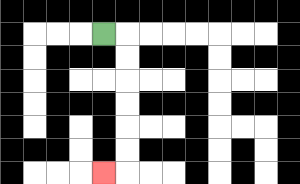{'start': '[4, 1]', 'end': '[4, 7]', 'path_directions': 'R,D,D,D,D,D,D,L', 'path_coordinates': '[[4, 1], [5, 1], [5, 2], [5, 3], [5, 4], [5, 5], [5, 6], [5, 7], [4, 7]]'}